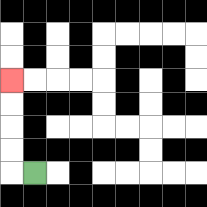{'start': '[1, 7]', 'end': '[0, 3]', 'path_directions': 'L,U,U,U,U', 'path_coordinates': '[[1, 7], [0, 7], [0, 6], [0, 5], [0, 4], [0, 3]]'}